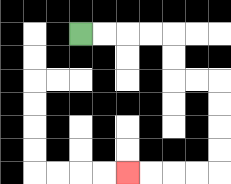{'start': '[3, 1]', 'end': '[5, 7]', 'path_directions': 'R,R,R,R,D,D,R,R,D,D,D,D,L,L,L,L', 'path_coordinates': '[[3, 1], [4, 1], [5, 1], [6, 1], [7, 1], [7, 2], [7, 3], [8, 3], [9, 3], [9, 4], [9, 5], [9, 6], [9, 7], [8, 7], [7, 7], [6, 7], [5, 7]]'}